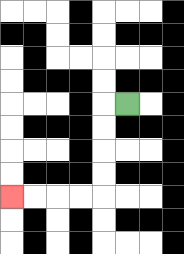{'start': '[5, 4]', 'end': '[0, 8]', 'path_directions': 'L,D,D,D,D,L,L,L,L', 'path_coordinates': '[[5, 4], [4, 4], [4, 5], [4, 6], [4, 7], [4, 8], [3, 8], [2, 8], [1, 8], [0, 8]]'}